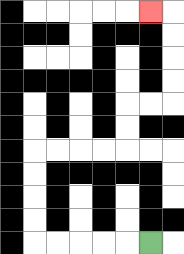{'start': '[6, 10]', 'end': '[6, 0]', 'path_directions': 'L,L,L,L,L,U,U,U,U,R,R,R,R,U,U,R,R,U,U,U,U,L', 'path_coordinates': '[[6, 10], [5, 10], [4, 10], [3, 10], [2, 10], [1, 10], [1, 9], [1, 8], [1, 7], [1, 6], [2, 6], [3, 6], [4, 6], [5, 6], [5, 5], [5, 4], [6, 4], [7, 4], [7, 3], [7, 2], [7, 1], [7, 0], [6, 0]]'}